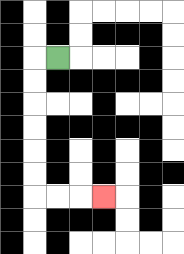{'start': '[2, 2]', 'end': '[4, 8]', 'path_directions': 'L,D,D,D,D,D,D,R,R,R', 'path_coordinates': '[[2, 2], [1, 2], [1, 3], [1, 4], [1, 5], [1, 6], [1, 7], [1, 8], [2, 8], [3, 8], [4, 8]]'}